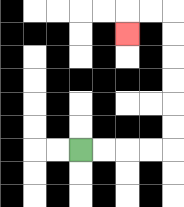{'start': '[3, 6]', 'end': '[5, 1]', 'path_directions': 'R,R,R,R,U,U,U,U,U,U,L,L,D', 'path_coordinates': '[[3, 6], [4, 6], [5, 6], [6, 6], [7, 6], [7, 5], [7, 4], [7, 3], [7, 2], [7, 1], [7, 0], [6, 0], [5, 0], [5, 1]]'}